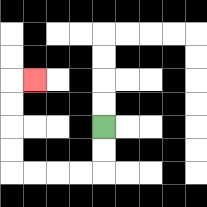{'start': '[4, 5]', 'end': '[1, 3]', 'path_directions': 'D,D,L,L,L,L,U,U,U,U,R', 'path_coordinates': '[[4, 5], [4, 6], [4, 7], [3, 7], [2, 7], [1, 7], [0, 7], [0, 6], [0, 5], [0, 4], [0, 3], [1, 3]]'}